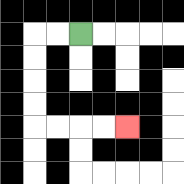{'start': '[3, 1]', 'end': '[5, 5]', 'path_directions': 'L,L,D,D,D,D,R,R,R,R', 'path_coordinates': '[[3, 1], [2, 1], [1, 1], [1, 2], [1, 3], [1, 4], [1, 5], [2, 5], [3, 5], [4, 5], [5, 5]]'}